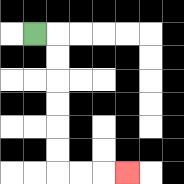{'start': '[1, 1]', 'end': '[5, 7]', 'path_directions': 'R,D,D,D,D,D,D,R,R,R', 'path_coordinates': '[[1, 1], [2, 1], [2, 2], [2, 3], [2, 4], [2, 5], [2, 6], [2, 7], [3, 7], [4, 7], [5, 7]]'}